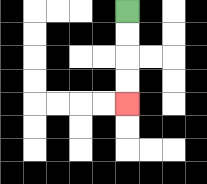{'start': '[5, 0]', 'end': '[5, 4]', 'path_directions': 'D,D,D,D', 'path_coordinates': '[[5, 0], [5, 1], [5, 2], [5, 3], [5, 4]]'}